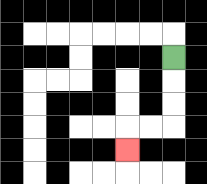{'start': '[7, 2]', 'end': '[5, 6]', 'path_directions': 'D,D,D,L,L,D', 'path_coordinates': '[[7, 2], [7, 3], [7, 4], [7, 5], [6, 5], [5, 5], [5, 6]]'}